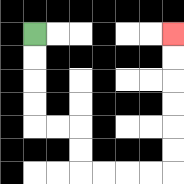{'start': '[1, 1]', 'end': '[7, 1]', 'path_directions': 'D,D,D,D,R,R,D,D,R,R,R,R,U,U,U,U,U,U', 'path_coordinates': '[[1, 1], [1, 2], [1, 3], [1, 4], [1, 5], [2, 5], [3, 5], [3, 6], [3, 7], [4, 7], [5, 7], [6, 7], [7, 7], [7, 6], [7, 5], [7, 4], [7, 3], [7, 2], [7, 1]]'}